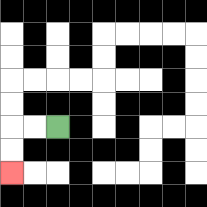{'start': '[2, 5]', 'end': '[0, 7]', 'path_directions': 'L,L,D,D', 'path_coordinates': '[[2, 5], [1, 5], [0, 5], [0, 6], [0, 7]]'}